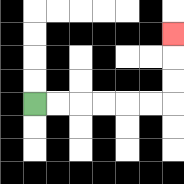{'start': '[1, 4]', 'end': '[7, 1]', 'path_directions': 'R,R,R,R,R,R,U,U,U', 'path_coordinates': '[[1, 4], [2, 4], [3, 4], [4, 4], [5, 4], [6, 4], [7, 4], [7, 3], [7, 2], [7, 1]]'}